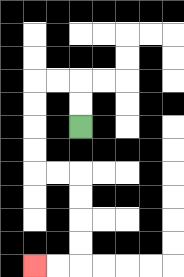{'start': '[3, 5]', 'end': '[1, 11]', 'path_directions': 'U,U,L,L,D,D,D,D,R,R,D,D,D,D,L,L', 'path_coordinates': '[[3, 5], [3, 4], [3, 3], [2, 3], [1, 3], [1, 4], [1, 5], [1, 6], [1, 7], [2, 7], [3, 7], [3, 8], [3, 9], [3, 10], [3, 11], [2, 11], [1, 11]]'}